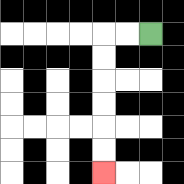{'start': '[6, 1]', 'end': '[4, 7]', 'path_directions': 'L,L,D,D,D,D,D,D', 'path_coordinates': '[[6, 1], [5, 1], [4, 1], [4, 2], [4, 3], [4, 4], [4, 5], [4, 6], [4, 7]]'}